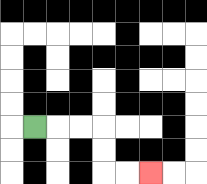{'start': '[1, 5]', 'end': '[6, 7]', 'path_directions': 'R,R,R,D,D,R,R', 'path_coordinates': '[[1, 5], [2, 5], [3, 5], [4, 5], [4, 6], [4, 7], [5, 7], [6, 7]]'}